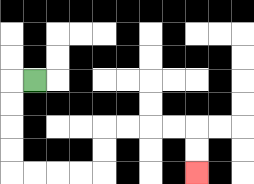{'start': '[1, 3]', 'end': '[8, 7]', 'path_directions': 'L,D,D,D,D,R,R,R,R,U,U,R,R,R,R,D,D', 'path_coordinates': '[[1, 3], [0, 3], [0, 4], [0, 5], [0, 6], [0, 7], [1, 7], [2, 7], [3, 7], [4, 7], [4, 6], [4, 5], [5, 5], [6, 5], [7, 5], [8, 5], [8, 6], [8, 7]]'}